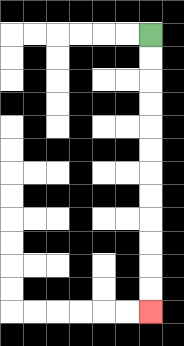{'start': '[6, 1]', 'end': '[6, 13]', 'path_directions': 'D,D,D,D,D,D,D,D,D,D,D,D', 'path_coordinates': '[[6, 1], [6, 2], [6, 3], [6, 4], [6, 5], [6, 6], [6, 7], [6, 8], [6, 9], [6, 10], [6, 11], [6, 12], [6, 13]]'}